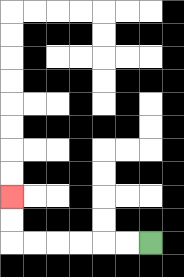{'start': '[6, 10]', 'end': '[0, 8]', 'path_directions': 'L,L,L,L,L,L,U,U', 'path_coordinates': '[[6, 10], [5, 10], [4, 10], [3, 10], [2, 10], [1, 10], [0, 10], [0, 9], [0, 8]]'}